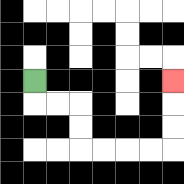{'start': '[1, 3]', 'end': '[7, 3]', 'path_directions': 'D,R,R,D,D,R,R,R,R,U,U,U', 'path_coordinates': '[[1, 3], [1, 4], [2, 4], [3, 4], [3, 5], [3, 6], [4, 6], [5, 6], [6, 6], [7, 6], [7, 5], [7, 4], [7, 3]]'}